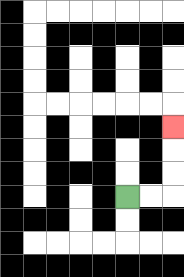{'start': '[5, 8]', 'end': '[7, 5]', 'path_directions': 'R,R,U,U,U', 'path_coordinates': '[[5, 8], [6, 8], [7, 8], [7, 7], [7, 6], [7, 5]]'}